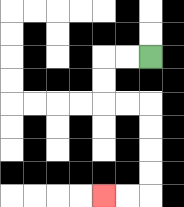{'start': '[6, 2]', 'end': '[4, 8]', 'path_directions': 'L,L,D,D,R,R,D,D,D,D,L,L', 'path_coordinates': '[[6, 2], [5, 2], [4, 2], [4, 3], [4, 4], [5, 4], [6, 4], [6, 5], [6, 6], [6, 7], [6, 8], [5, 8], [4, 8]]'}